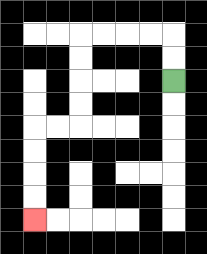{'start': '[7, 3]', 'end': '[1, 9]', 'path_directions': 'U,U,L,L,L,L,D,D,D,D,L,L,D,D,D,D', 'path_coordinates': '[[7, 3], [7, 2], [7, 1], [6, 1], [5, 1], [4, 1], [3, 1], [3, 2], [3, 3], [3, 4], [3, 5], [2, 5], [1, 5], [1, 6], [1, 7], [1, 8], [1, 9]]'}